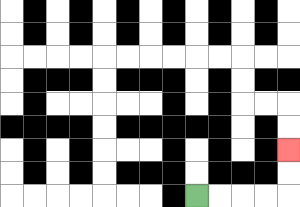{'start': '[8, 8]', 'end': '[12, 6]', 'path_directions': 'R,R,R,R,U,U', 'path_coordinates': '[[8, 8], [9, 8], [10, 8], [11, 8], [12, 8], [12, 7], [12, 6]]'}